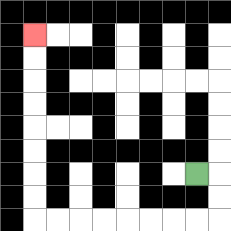{'start': '[8, 7]', 'end': '[1, 1]', 'path_directions': 'R,D,D,L,L,L,L,L,L,L,L,U,U,U,U,U,U,U,U', 'path_coordinates': '[[8, 7], [9, 7], [9, 8], [9, 9], [8, 9], [7, 9], [6, 9], [5, 9], [4, 9], [3, 9], [2, 9], [1, 9], [1, 8], [1, 7], [1, 6], [1, 5], [1, 4], [1, 3], [1, 2], [1, 1]]'}